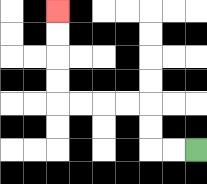{'start': '[8, 6]', 'end': '[2, 0]', 'path_directions': 'L,L,U,U,L,L,L,L,U,U,U,U', 'path_coordinates': '[[8, 6], [7, 6], [6, 6], [6, 5], [6, 4], [5, 4], [4, 4], [3, 4], [2, 4], [2, 3], [2, 2], [2, 1], [2, 0]]'}